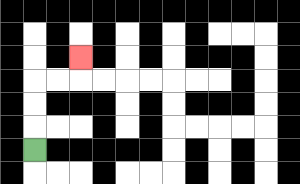{'start': '[1, 6]', 'end': '[3, 2]', 'path_directions': 'U,U,U,R,R,U', 'path_coordinates': '[[1, 6], [1, 5], [1, 4], [1, 3], [2, 3], [3, 3], [3, 2]]'}